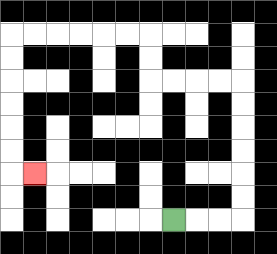{'start': '[7, 9]', 'end': '[1, 7]', 'path_directions': 'R,R,R,U,U,U,U,U,U,L,L,L,L,U,U,L,L,L,L,L,L,D,D,D,D,D,D,R', 'path_coordinates': '[[7, 9], [8, 9], [9, 9], [10, 9], [10, 8], [10, 7], [10, 6], [10, 5], [10, 4], [10, 3], [9, 3], [8, 3], [7, 3], [6, 3], [6, 2], [6, 1], [5, 1], [4, 1], [3, 1], [2, 1], [1, 1], [0, 1], [0, 2], [0, 3], [0, 4], [0, 5], [0, 6], [0, 7], [1, 7]]'}